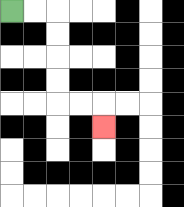{'start': '[0, 0]', 'end': '[4, 5]', 'path_directions': 'R,R,D,D,D,D,R,R,D', 'path_coordinates': '[[0, 0], [1, 0], [2, 0], [2, 1], [2, 2], [2, 3], [2, 4], [3, 4], [4, 4], [4, 5]]'}